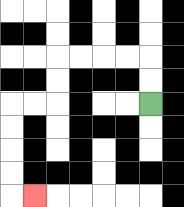{'start': '[6, 4]', 'end': '[1, 8]', 'path_directions': 'U,U,L,L,L,L,D,D,L,L,D,D,D,D,R', 'path_coordinates': '[[6, 4], [6, 3], [6, 2], [5, 2], [4, 2], [3, 2], [2, 2], [2, 3], [2, 4], [1, 4], [0, 4], [0, 5], [0, 6], [0, 7], [0, 8], [1, 8]]'}